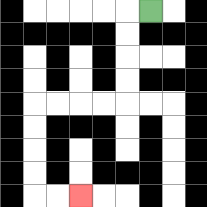{'start': '[6, 0]', 'end': '[3, 8]', 'path_directions': 'L,D,D,D,D,L,L,L,L,D,D,D,D,R,R', 'path_coordinates': '[[6, 0], [5, 0], [5, 1], [5, 2], [5, 3], [5, 4], [4, 4], [3, 4], [2, 4], [1, 4], [1, 5], [1, 6], [1, 7], [1, 8], [2, 8], [3, 8]]'}